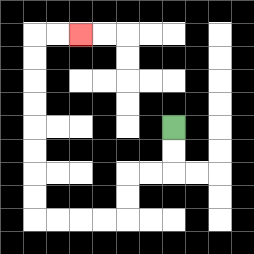{'start': '[7, 5]', 'end': '[3, 1]', 'path_directions': 'D,D,L,L,D,D,L,L,L,L,U,U,U,U,U,U,U,U,R,R', 'path_coordinates': '[[7, 5], [7, 6], [7, 7], [6, 7], [5, 7], [5, 8], [5, 9], [4, 9], [3, 9], [2, 9], [1, 9], [1, 8], [1, 7], [1, 6], [1, 5], [1, 4], [1, 3], [1, 2], [1, 1], [2, 1], [3, 1]]'}